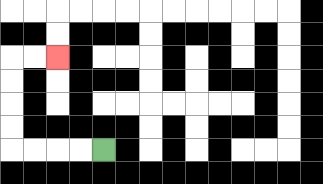{'start': '[4, 6]', 'end': '[2, 2]', 'path_directions': 'L,L,L,L,U,U,U,U,R,R', 'path_coordinates': '[[4, 6], [3, 6], [2, 6], [1, 6], [0, 6], [0, 5], [0, 4], [0, 3], [0, 2], [1, 2], [2, 2]]'}